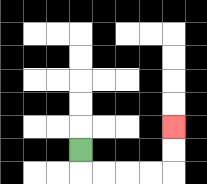{'start': '[3, 6]', 'end': '[7, 5]', 'path_directions': 'D,R,R,R,R,U,U', 'path_coordinates': '[[3, 6], [3, 7], [4, 7], [5, 7], [6, 7], [7, 7], [7, 6], [7, 5]]'}